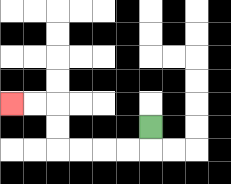{'start': '[6, 5]', 'end': '[0, 4]', 'path_directions': 'D,L,L,L,L,U,U,L,L', 'path_coordinates': '[[6, 5], [6, 6], [5, 6], [4, 6], [3, 6], [2, 6], [2, 5], [2, 4], [1, 4], [0, 4]]'}